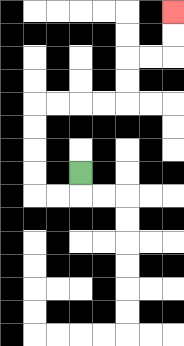{'start': '[3, 7]', 'end': '[7, 0]', 'path_directions': 'D,L,L,U,U,U,U,R,R,R,R,U,U,R,R,U,U', 'path_coordinates': '[[3, 7], [3, 8], [2, 8], [1, 8], [1, 7], [1, 6], [1, 5], [1, 4], [2, 4], [3, 4], [4, 4], [5, 4], [5, 3], [5, 2], [6, 2], [7, 2], [7, 1], [7, 0]]'}